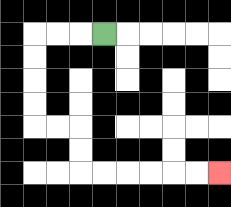{'start': '[4, 1]', 'end': '[9, 7]', 'path_directions': 'L,L,L,D,D,D,D,R,R,D,D,R,R,R,R,R,R', 'path_coordinates': '[[4, 1], [3, 1], [2, 1], [1, 1], [1, 2], [1, 3], [1, 4], [1, 5], [2, 5], [3, 5], [3, 6], [3, 7], [4, 7], [5, 7], [6, 7], [7, 7], [8, 7], [9, 7]]'}